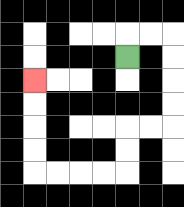{'start': '[5, 2]', 'end': '[1, 3]', 'path_directions': 'U,R,R,D,D,D,D,L,L,D,D,L,L,L,L,U,U,U,U', 'path_coordinates': '[[5, 2], [5, 1], [6, 1], [7, 1], [7, 2], [7, 3], [7, 4], [7, 5], [6, 5], [5, 5], [5, 6], [5, 7], [4, 7], [3, 7], [2, 7], [1, 7], [1, 6], [1, 5], [1, 4], [1, 3]]'}